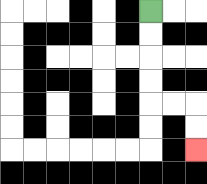{'start': '[6, 0]', 'end': '[8, 6]', 'path_directions': 'D,D,D,D,R,R,D,D', 'path_coordinates': '[[6, 0], [6, 1], [6, 2], [6, 3], [6, 4], [7, 4], [8, 4], [8, 5], [8, 6]]'}